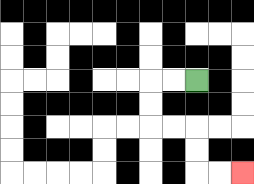{'start': '[8, 3]', 'end': '[10, 7]', 'path_directions': 'L,L,D,D,R,R,D,D,R,R', 'path_coordinates': '[[8, 3], [7, 3], [6, 3], [6, 4], [6, 5], [7, 5], [8, 5], [8, 6], [8, 7], [9, 7], [10, 7]]'}